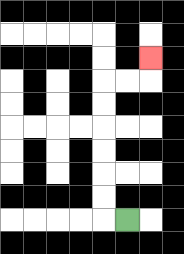{'start': '[5, 9]', 'end': '[6, 2]', 'path_directions': 'L,U,U,U,U,U,U,R,R,U', 'path_coordinates': '[[5, 9], [4, 9], [4, 8], [4, 7], [4, 6], [4, 5], [4, 4], [4, 3], [5, 3], [6, 3], [6, 2]]'}